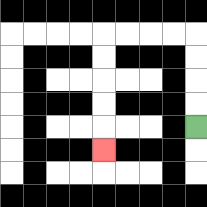{'start': '[8, 5]', 'end': '[4, 6]', 'path_directions': 'U,U,U,U,L,L,L,L,D,D,D,D,D', 'path_coordinates': '[[8, 5], [8, 4], [8, 3], [8, 2], [8, 1], [7, 1], [6, 1], [5, 1], [4, 1], [4, 2], [4, 3], [4, 4], [4, 5], [4, 6]]'}